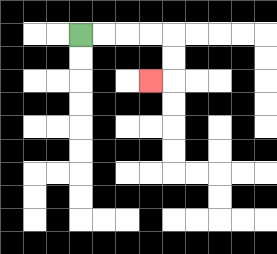{'start': '[3, 1]', 'end': '[6, 3]', 'path_directions': 'R,R,R,R,D,D,L', 'path_coordinates': '[[3, 1], [4, 1], [5, 1], [6, 1], [7, 1], [7, 2], [7, 3], [6, 3]]'}